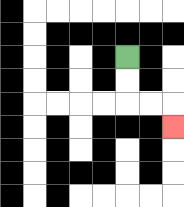{'start': '[5, 2]', 'end': '[7, 5]', 'path_directions': 'D,D,R,R,D', 'path_coordinates': '[[5, 2], [5, 3], [5, 4], [6, 4], [7, 4], [7, 5]]'}